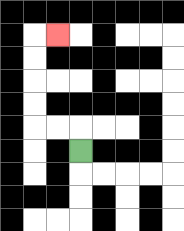{'start': '[3, 6]', 'end': '[2, 1]', 'path_directions': 'U,L,L,U,U,U,U,R', 'path_coordinates': '[[3, 6], [3, 5], [2, 5], [1, 5], [1, 4], [1, 3], [1, 2], [1, 1], [2, 1]]'}